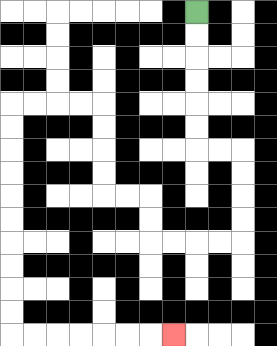{'start': '[8, 0]', 'end': '[7, 14]', 'path_directions': 'D,D,D,D,D,D,R,R,D,D,D,D,L,L,L,L,U,U,L,L,U,U,U,U,L,L,L,L,D,D,D,D,D,D,D,D,D,D,R,R,R,R,R,R,R', 'path_coordinates': '[[8, 0], [8, 1], [8, 2], [8, 3], [8, 4], [8, 5], [8, 6], [9, 6], [10, 6], [10, 7], [10, 8], [10, 9], [10, 10], [9, 10], [8, 10], [7, 10], [6, 10], [6, 9], [6, 8], [5, 8], [4, 8], [4, 7], [4, 6], [4, 5], [4, 4], [3, 4], [2, 4], [1, 4], [0, 4], [0, 5], [0, 6], [0, 7], [0, 8], [0, 9], [0, 10], [0, 11], [0, 12], [0, 13], [0, 14], [1, 14], [2, 14], [3, 14], [4, 14], [5, 14], [6, 14], [7, 14]]'}